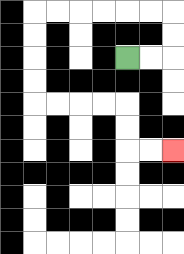{'start': '[5, 2]', 'end': '[7, 6]', 'path_directions': 'R,R,U,U,L,L,L,L,L,L,D,D,D,D,R,R,R,R,D,D,R,R', 'path_coordinates': '[[5, 2], [6, 2], [7, 2], [7, 1], [7, 0], [6, 0], [5, 0], [4, 0], [3, 0], [2, 0], [1, 0], [1, 1], [1, 2], [1, 3], [1, 4], [2, 4], [3, 4], [4, 4], [5, 4], [5, 5], [5, 6], [6, 6], [7, 6]]'}